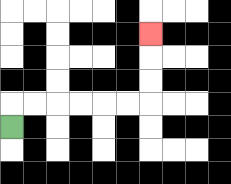{'start': '[0, 5]', 'end': '[6, 1]', 'path_directions': 'U,R,R,R,R,R,R,U,U,U', 'path_coordinates': '[[0, 5], [0, 4], [1, 4], [2, 4], [3, 4], [4, 4], [5, 4], [6, 4], [6, 3], [6, 2], [6, 1]]'}